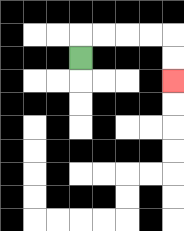{'start': '[3, 2]', 'end': '[7, 3]', 'path_directions': 'U,R,R,R,R,D,D', 'path_coordinates': '[[3, 2], [3, 1], [4, 1], [5, 1], [6, 1], [7, 1], [7, 2], [7, 3]]'}